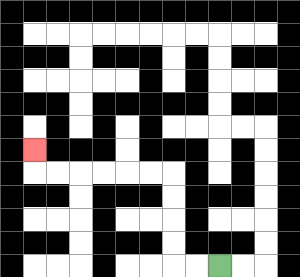{'start': '[9, 11]', 'end': '[1, 6]', 'path_directions': 'L,L,U,U,U,U,L,L,L,L,L,L,U', 'path_coordinates': '[[9, 11], [8, 11], [7, 11], [7, 10], [7, 9], [7, 8], [7, 7], [6, 7], [5, 7], [4, 7], [3, 7], [2, 7], [1, 7], [1, 6]]'}